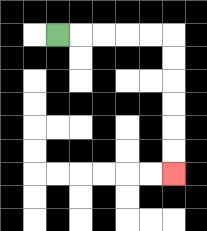{'start': '[2, 1]', 'end': '[7, 7]', 'path_directions': 'R,R,R,R,R,D,D,D,D,D,D', 'path_coordinates': '[[2, 1], [3, 1], [4, 1], [5, 1], [6, 1], [7, 1], [7, 2], [7, 3], [7, 4], [7, 5], [7, 6], [7, 7]]'}